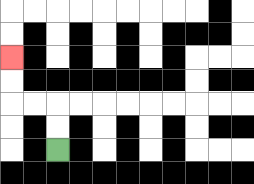{'start': '[2, 6]', 'end': '[0, 2]', 'path_directions': 'U,U,L,L,U,U', 'path_coordinates': '[[2, 6], [2, 5], [2, 4], [1, 4], [0, 4], [0, 3], [0, 2]]'}